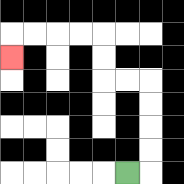{'start': '[5, 7]', 'end': '[0, 2]', 'path_directions': 'R,U,U,U,U,L,L,U,U,L,L,L,L,D', 'path_coordinates': '[[5, 7], [6, 7], [6, 6], [6, 5], [6, 4], [6, 3], [5, 3], [4, 3], [4, 2], [4, 1], [3, 1], [2, 1], [1, 1], [0, 1], [0, 2]]'}